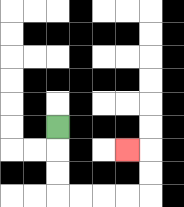{'start': '[2, 5]', 'end': '[5, 6]', 'path_directions': 'D,D,D,R,R,R,R,U,U,L', 'path_coordinates': '[[2, 5], [2, 6], [2, 7], [2, 8], [3, 8], [4, 8], [5, 8], [6, 8], [6, 7], [6, 6], [5, 6]]'}